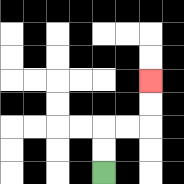{'start': '[4, 7]', 'end': '[6, 3]', 'path_directions': 'U,U,R,R,U,U', 'path_coordinates': '[[4, 7], [4, 6], [4, 5], [5, 5], [6, 5], [6, 4], [6, 3]]'}